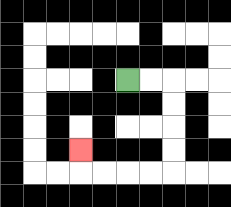{'start': '[5, 3]', 'end': '[3, 6]', 'path_directions': 'R,R,D,D,D,D,L,L,L,L,U', 'path_coordinates': '[[5, 3], [6, 3], [7, 3], [7, 4], [7, 5], [7, 6], [7, 7], [6, 7], [5, 7], [4, 7], [3, 7], [3, 6]]'}